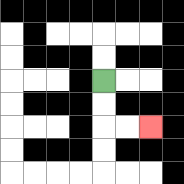{'start': '[4, 3]', 'end': '[6, 5]', 'path_directions': 'D,D,R,R', 'path_coordinates': '[[4, 3], [4, 4], [4, 5], [5, 5], [6, 5]]'}